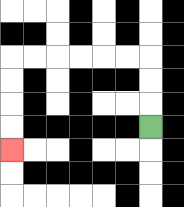{'start': '[6, 5]', 'end': '[0, 6]', 'path_directions': 'U,U,U,L,L,L,L,L,L,D,D,D,D', 'path_coordinates': '[[6, 5], [6, 4], [6, 3], [6, 2], [5, 2], [4, 2], [3, 2], [2, 2], [1, 2], [0, 2], [0, 3], [0, 4], [0, 5], [0, 6]]'}